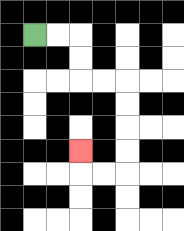{'start': '[1, 1]', 'end': '[3, 6]', 'path_directions': 'R,R,D,D,R,R,D,D,D,D,L,L,U', 'path_coordinates': '[[1, 1], [2, 1], [3, 1], [3, 2], [3, 3], [4, 3], [5, 3], [5, 4], [5, 5], [5, 6], [5, 7], [4, 7], [3, 7], [3, 6]]'}